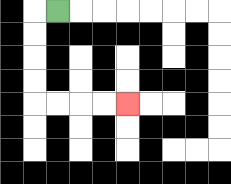{'start': '[2, 0]', 'end': '[5, 4]', 'path_directions': 'L,D,D,D,D,R,R,R,R', 'path_coordinates': '[[2, 0], [1, 0], [1, 1], [1, 2], [1, 3], [1, 4], [2, 4], [3, 4], [4, 4], [5, 4]]'}